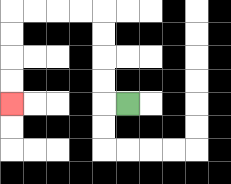{'start': '[5, 4]', 'end': '[0, 4]', 'path_directions': 'L,U,U,U,U,L,L,L,L,D,D,D,D', 'path_coordinates': '[[5, 4], [4, 4], [4, 3], [4, 2], [4, 1], [4, 0], [3, 0], [2, 0], [1, 0], [0, 0], [0, 1], [0, 2], [0, 3], [0, 4]]'}